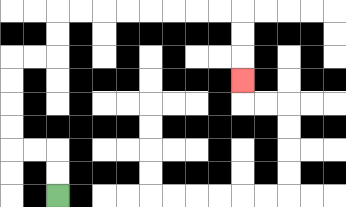{'start': '[2, 8]', 'end': '[10, 3]', 'path_directions': 'U,U,L,L,U,U,U,U,R,R,U,U,R,R,R,R,R,R,R,R,D,D,D', 'path_coordinates': '[[2, 8], [2, 7], [2, 6], [1, 6], [0, 6], [0, 5], [0, 4], [0, 3], [0, 2], [1, 2], [2, 2], [2, 1], [2, 0], [3, 0], [4, 0], [5, 0], [6, 0], [7, 0], [8, 0], [9, 0], [10, 0], [10, 1], [10, 2], [10, 3]]'}